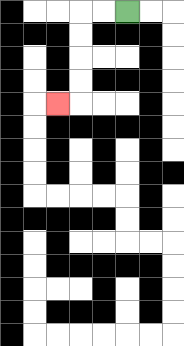{'start': '[5, 0]', 'end': '[2, 4]', 'path_directions': 'L,L,D,D,D,D,L', 'path_coordinates': '[[5, 0], [4, 0], [3, 0], [3, 1], [3, 2], [3, 3], [3, 4], [2, 4]]'}